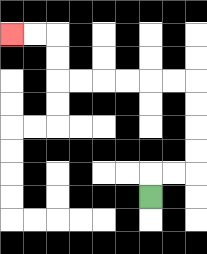{'start': '[6, 8]', 'end': '[0, 1]', 'path_directions': 'U,R,R,U,U,U,U,L,L,L,L,L,L,U,U,L,L', 'path_coordinates': '[[6, 8], [6, 7], [7, 7], [8, 7], [8, 6], [8, 5], [8, 4], [8, 3], [7, 3], [6, 3], [5, 3], [4, 3], [3, 3], [2, 3], [2, 2], [2, 1], [1, 1], [0, 1]]'}